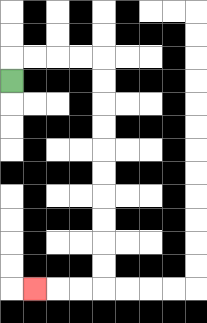{'start': '[0, 3]', 'end': '[1, 12]', 'path_directions': 'U,R,R,R,R,D,D,D,D,D,D,D,D,D,D,L,L,L', 'path_coordinates': '[[0, 3], [0, 2], [1, 2], [2, 2], [3, 2], [4, 2], [4, 3], [4, 4], [4, 5], [4, 6], [4, 7], [4, 8], [4, 9], [4, 10], [4, 11], [4, 12], [3, 12], [2, 12], [1, 12]]'}